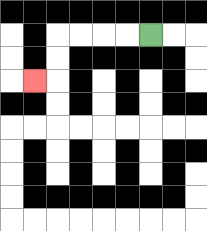{'start': '[6, 1]', 'end': '[1, 3]', 'path_directions': 'L,L,L,L,D,D,L', 'path_coordinates': '[[6, 1], [5, 1], [4, 1], [3, 1], [2, 1], [2, 2], [2, 3], [1, 3]]'}